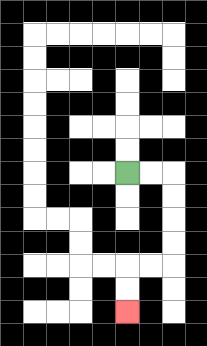{'start': '[5, 7]', 'end': '[5, 13]', 'path_directions': 'R,R,D,D,D,D,L,L,D,D', 'path_coordinates': '[[5, 7], [6, 7], [7, 7], [7, 8], [7, 9], [7, 10], [7, 11], [6, 11], [5, 11], [5, 12], [5, 13]]'}